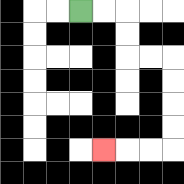{'start': '[3, 0]', 'end': '[4, 6]', 'path_directions': 'R,R,D,D,R,R,D,D,D,D,L,L,L', 'path_coordinates': '[[3, 0], [4, 0], [5, 0], [5, 1], [5, 2], [6, 2], [7, 2], [7, 3], [7, 4], [7, 5], [7, 6], [6, 6], [5, 6], [4, 6]]'}